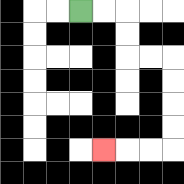{'start': '[3, 0]', 'end': '[4, 6]', 'path_directions': 'R,R,D,D,R,R,D,D,D,D,L,L,L', 'path_coordinates': '[[3, 0], [4, 0], [5, 0], [5, 1], [5, 2], [6, 2], [7, 2], [7, 3], [7, 4], [7, 5], [7, 6], [6, 6], [5, 6], [4, 6]]'}